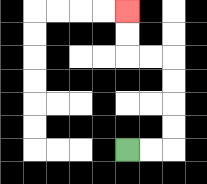{'start': '[5, 6]', 'end': '[5, 0]', 'path_directions': 'R,R,U,U,U,U,L,L,U,U', 'path_coordinates': '[[5, 6], [6, 6], [7, 6], [7, 5], [7, 4], [7, 3], [7, 2], [6, 2], [5, 2], [5, 1], [5, 0]]'}